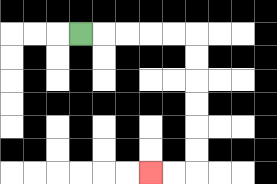{'start': '[3, 1]', 'end': '[6, 7]', 'path_directions': 'R,R,R,R,R,D,D,D,D,D,D,L,L', 'path_coordinates': '[[3, 1], [4, 1], [5, 1], [6, 1], [7, 1], [8, 1], [8, 2], [8, 3], [8, 4], [8, 5], [8, 6], [8, 7], [7, 7], [6, 7]]'}